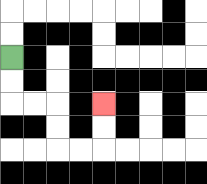{'start': '[0, 2]', 'end': '[4, 4]', 'path_directions': 'D,D,R,R,D,D,R,R,U,U', 'path_coordinates': '[[0, 2], [0, 3], [0, 4], [1, 4], [2, 4], [2, 5], [2, 6], [3, 6], [4, 6], [4, 5], [4, 4]]'}